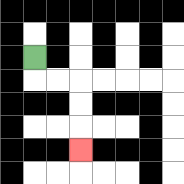{'start': '[1, 2]', 'end': '[3, 6]', 'path_directions': 'D,R,R,D,D,D', 'path_coordinates': '[[1, 2], [1, 3], [2, 3], [3, 3], [3, 4], [3, 5], [3, 6]]'}